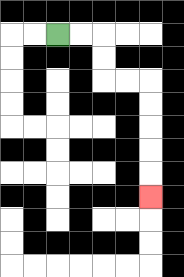{'start': '[2, 1]', 'end': '[6, 8]', 'path_directions': 'R,R,D,D,R,R,D,D,D,D,D', 'path_coordinates': '[[2, 1], [3, 1], [4, 1], [4, 2], [4, 3], [5, 3], [6, 3], [6, 4], [6, 5], [6, 6], [6, 7], [6, 8]]'}